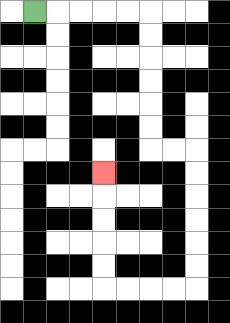{'start': '[1, 0]', 'end': '[4, 7]', 'path_directions': 'R,R,R,R,R,D,D,D,D,D,D,R,R,D,D,D,D,D,D,L,L,L,L,U,U,U,U,U', 'path_coordinates': '[[1, 0], [2, 0], [3, 0], [4, 0], [5, 0], [6, 0], [6, 1], [6, 2], [6, 3], [6, 4], [6, 5], [6, 6], [7, 6], [8, 6], [8, 7], [8, 8], [8, 9], [8, 10], [8, 11], [8, 12], [7, 12], [6, 12], [5, 12], [4, 12], [4, 11], [4, 10], [4, 9], [4, 8], [4, 7]]'}